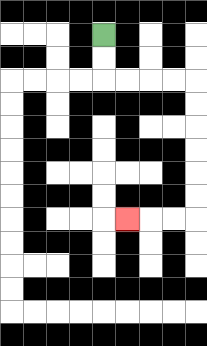{'start': '[4, 1]', 'end': '[5, 9]', 'path_directions': 'D,D,R,R,R,R,D,D,D,D,D,D,L,L,L', 'path_coordinates': '[[4, 1], [4, 2], [4, 3], [5, 3], [6, 3], [7, 3], [8, 3], [8, 4], [8, 5], [8, 6], [8, 7], [8, 8], [8, 9], [7, 9], [6, 9], [5, 9]]'}